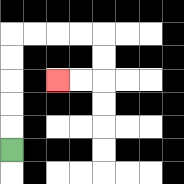{'start': '[0, 6]', 'end': '[2, 3]', 'path_directions': 'U,U,U,U,U,R,R,R,R,D,D,L,L', 'path_coordinates': '[[0, 6], [0, 5], [0, 4], [0, 3], [0, 2], [0, 1], [1, 1], [2, 1], [3, 1], [4, 1], [4, 2], [4, 3], [3, 3], [2, 3]]'}